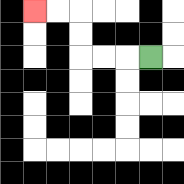{'start': '[6, 2]', 'end': '[1, 0]', 'path_directions': 'L,L,L,U,U,L,L', 'path_coordinates': '[[6, 2], [5, 2], [4, 2], [3, 2], [3, 1], [3, 0], [2, 0], [1, 0]]'}